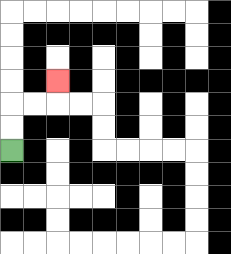{'start': '[0, 6]', 'end': '[2, 3]', 'path_directions': 'U,U,R,R,U', 'path_coordinates': '[[0, 6], [0, 5], [0, 4], [1, 4], [2, 4], [2, 3]]'}